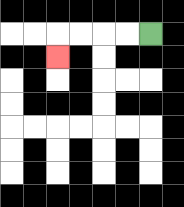{'start': '[6, 1]', 'end': '[2, 2]', 'path_directions': 'L,L,L,L,D', 'path_coordinates': '[[6, 1], [5, 1], [4, 1], [3, 1], [2, 1], [2, 2]]'}